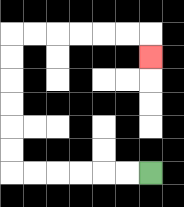{'start': '[6, 7]', 'end': '[6, 2]', 'path_directions': 'L,L,L,L,L,L,U,U,U,U,U,U,R,R,R,R,R,R,D', 'path_coordinates': '[[6, 7], [5, 7], [4, 7], [3, 7], [2, 7], [1, 7], [0, 7], [0, 6], [0, 5], [0, 4], [0, 3], [0, 2], [0, 1], [1, 1], [2, 1], [3, 1], [4, 1], [5, 1], [6, 1], [6, 2]]'}